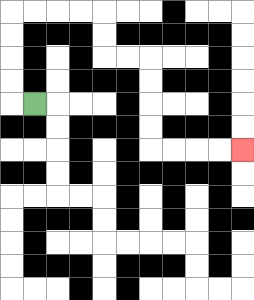{'start': '[1, 4]', 'end': '[10, 6]', 'path_directions': 'L,U,U,U,U,R,R,R,R,D,D,R,R,D,D,D,D,R,R,R,R', 'path_coordinates': '[[1, 4], [0, 4], [0, 3], [0, 2], [0, 1], [0, 0], [1, 0], [2, 0], [3, 0], [4, 0], [4, 1], [4, 2], [5, 2], [6, 2], [6, 3], [6, 4], [6, 5], [6, 6], [7, 6], [8, 6], [9, 6], [10, 6]]'}